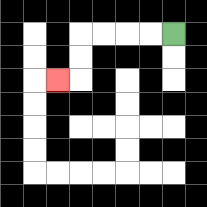{'start': '[7, 1]', 'end': '[2, 3]', 'path_directions': 'L,L,L,L,D,D,L', 'path_coordinates': '[[7, 1], [6, 1], [5, 1], [4, 1], [3, 1], [3, 2], [3, 3], [2, 3]]'}